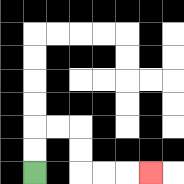{'start': '[1, 7]', 'end': '[6, 7]', 'path_directions': 'U,U,R,R,D,D,R,R,R', 'path_coordinates': '[[1, 7], [1, 6], [1, 5], [2, 5], [3, 5], [3, 6], [3, 7], [4, 7], [5, 7], [6, 7]]'}